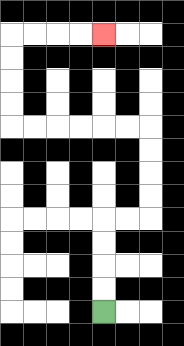{'start': '[4, 13]', 'end': '[4, 1]', 'path_directions': 'U,U,U,U,R,R,U,U,U,U,L,L,L,L,L,L,U,U,U,U,R,R,R,R', 'path_coordinates': '[[4, 13], [4, 12], [4, 11], [4, 10], [4, 9], [5, 9], [6, 9], [6, 8], [6, 7], [6, 6], [6, 5], [5, 5], [4, 5], [3, 5], [2, 5], [1, 5], [0, 5], [0, 4], [0, 3], [0, 2], [0, 1], [1, 1], [2, 1], [3, 1], [4, 1]]'}